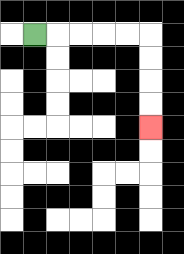{'start': '[1, 1]', 'end': '[6, 5]', 'path_directions': 'R,R,R,R,R,D,D,D,D', 'path_coordinates': '[[1, 1], [2, 1], [3, 1], [4, 1], [5, 1], [6, 1], [6, 2], [6, 3], [6, 4], [6, 5]]'}